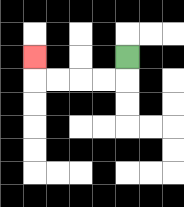{'start': '[5, 2]', 'end': '[1, 2]', 'path_directions': 'D,L,L,L,L,U', 'path_coordinates': '[[5, 2], [5, 3], [4, 3], [3, 3], [2, 3], [1, 3], [1, 2]]'}